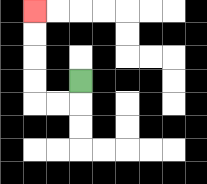{'start': '[3, 3]', 'end': '[1, 0]', 'path_directions': 'D,L,L,U,U,U,U', 'path_coordinates': '[[3, 3], [3, 4], [2, 4], [1, 4], [1, 3], [1, 2], [1, 1], [1, 0]]'}